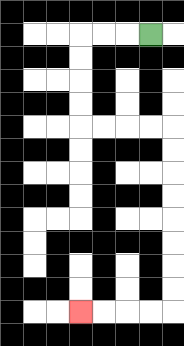{'start': '[6, 1]', 'end': '[3, 13]', 'path_directions': 'L,L,L,D,D,D,D,R,R,R,R,D,D,D,D,D,D,D,D,L,L,L,L', 'path_coordinates': '[[6, 1], [5, 1], [4, 1], [3, 1], [3, 2], [3, 3], [3, 4], [3, 5], [4, 5], [5, 5], [6, 5], [7, 5], [7, 6], [7, 7], [7, 8], [7, 9], [7, 10], [7, 11], [7, 12], [7, 13], [6, 13], [5, 13], [4, 13], [3, 13]]'}